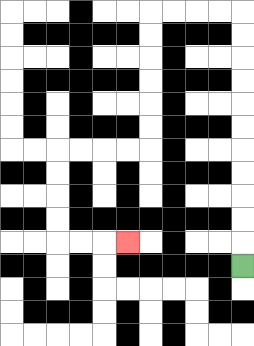{'start': '[10, 11]', 'end': '[5, 10]', 'path_directions': 'U,U,U,U,U,U,U,U,U,U,U,L,L,L,L,D,D,D,D,D,D,L,L,L,L,D,D,D,D,R,R,R', 'path_coordinates': '[[10, 11], [10, 10], [10, 9], [10, 8], [10, 7], [10, 6], [10, 5], [10, 4], [10, 3], [10, 2], [10, 1], [10, 0], [9, 0], [8, 0], [7, 0], [6, 0], [6, 1], [6, 2], [6, 3], [6, 4], [6, 5], [6, 6], [5, 6], [4, 6], [3, 6], [2, 6], [2, 7], [2, 8], [2, 9], [2, 10], [3, 10], [4, 10], [5, 10]]'}